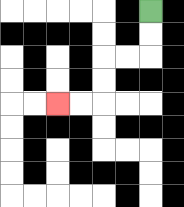{'start': '[6, 0]', 'end': '[2, 4]', 'path_directions': 'D,D,L,L,D,D,L,L', 'path_coordinates': '[[6, 0], [6, 1], [6, 2], [5, 2], [4, 2], [4, 3], [4, 4], [3, 4], [2, 4]]'}